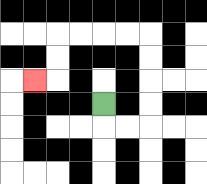{'start': '[4, 4]', 'end': '[1, 3]', 'path_directions': 'D,R,R,U,U,U,U,L,L,L,L,D,D,L', 'path_coordinates': '[[4, 4], [4, 5], [5, 5], [6, 5], [6, 4], [6, 3], [6, 2], [6, 1], [5, 1], [4, 1], [3, 1], [2, 1], [2, 2], [2, 3], [1, 3]]'}